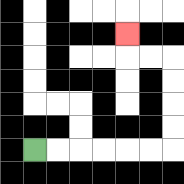{'start': '[1, 6]', 'end': '[5, 1]', 'path_directions': 'R,R,R,R,R,R,U,U,U,U,L,L,U', 'path_coordinates': '[[1, 6], [2, 6], [3, 6], [4, 6], [5, 6], [6, 6], [7, 6], [7, 5], [7, 4], [7, 3], [7, 2], [6, 2], [5, 2], [5, 1]]'}